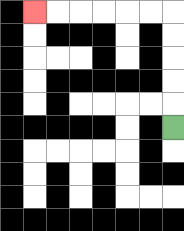{'start': '[7, 5]', 'end': '[1, 0]', 'path_directions': 'U,U,U,U,U,L,L,L,L,L,L', 'path_coordinates': '[[7, 5], [7, 4], [7, 3], [7, 2], [7, 1], [7, 0], [6, 0], [5, 0], [4, 0], [3, 0], [2, 0], [1, 0]]'}